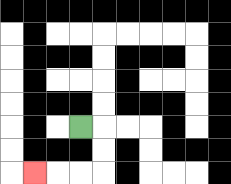{'start': '[3, 5]', 'end': '[1, 7]', 'path_directions': 'R,D,D,L,L,L', 'path_coordinates': '[[3, 5], [4, 5], [4, 6], [4, 7], [3, 7], [2, 7], [1, 7]]'}